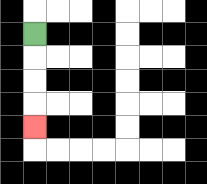{'start': '[1, 1]', 'end': '[1, 5]', 'path_directions': 'D,D,D,D', 'path_coordinates': '[[1, 1], [1, 2], [1, 3], [1, 4], [1, 5]]'}